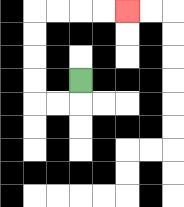{'start': '[3, 3]', 'end': '[5, 0]', 'path_directions': 'D,L,L,U,U,U,U,R,R,R,R', 'path_coordinates': '[[3, 3], [3, 4], [2, 4], [1, 4], [1, 3], [1, 2], [1, 1], [1, 0], [2, 0], [3, 0], [4, 0], [5, 0]]'}